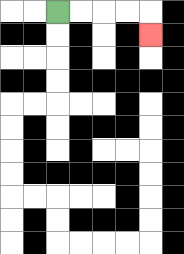{'start': '[2, 0]', 'end': '[6, 1]', 'path_directions': 'R,R,R,R,D', 'path_coordinates': '[[2, 0], [3, 0], [4, 0], [5, 0], [6, 0], [6, 1]]'}